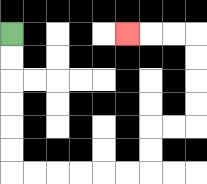{'start': '[0, 1]', 'end': '[5, 1]', 'path_directions': 'D,D,D,D,D,D,R,R,R,R,R,R,U,U,R,R,U,U,U,U,L,L,L', 'path_coordinates': '[[0, 1], [0, 2], [0, 3], [0, 4], [0, 5], [0, 6], [0, 7], [1, 7], [2, 7], [3, 7], [4, 7], [5, 7], [6, 7], [6, 6], [6, 5], [7, 5], [8, 5], [8, 4], [8, 3], [8, 2], [8, 1], [7, 1], [6, 1], [5, 1]]'}